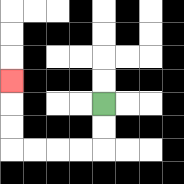{'start': '[4, 4]', 'end': '[0, 3]', 'path_directions': 'D,D,L,L,L,L,U,U,U', 'path_coordinates': '[[4, 4], [4, 5], [4, 6], [3, 6], [2, 6], [1, 6], [0, 6], [0, 5], [0, 4], [0, 3]]'}